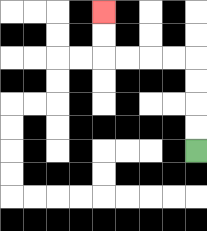{'start': '[8, 6]', 'end': '[4, 0]', 'path_directions': 'U,U,U,U,L,L,L,L,U,U', 'path_coordinates': '[[8, 6], [8, 5], [8, 4], [8, 3], [8, 2], [7, 2], [6, 2], [5, 2], [4, 2], [4, 1], [4, 0]]'}